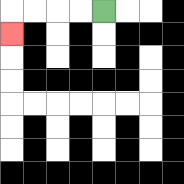{'start': '[4, 0]', 'end': '[0, 1]', 'path_directions': 'L,L,L,L,D', 'path_coordinates': '[[4, 0], [3, 0], [2, 0], [1, 0], [0, 0], [0, 1]]'}